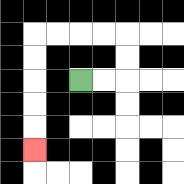{'start': '[3, 3]', 'end': '[1, 6]', 'path_directions': 'R,R,U,U,L,L,L,L,D,D,D,D,D', 'path_coordinates': '[[3, 3], [4, 3], [5, 3], [5, 2], [5, 1], [4, 1], [3, 1], [2, 1], [1, 1], [1, 2], [1, 3], [1, 4], [1, 5], [1, 6]]'}